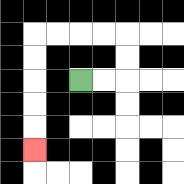{'start': '[3, 3]', 'end': '[1, 6]', 'path_directions': 'R,R,U,U,L,L,L,L,D,D,D,D,D', 'path_coordinates': '[[3, 3], [4, 3], [5, 3], [5, 2], [5, 1], [4, 1], [3, 1], [2, 1], [1, 1], [1, 2], [1, 3], [1, 4], [1, 5], [1, 6]]'}